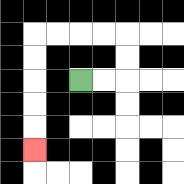{'start': '[3, 3]', 'end': '[1, 6]', 'path_directions': 'R,R,U,U,L,L,L,L,D,D,D,D,D', 'path_coordinates': '[[3, 3], [4, 3], [5, 3], [5, 2], [5, 1], [4, 1], [3, 1], [2, 1], [1, 1], [1, 2], [1, 3], [1, 4], [1, 5], [1, 6]]'}